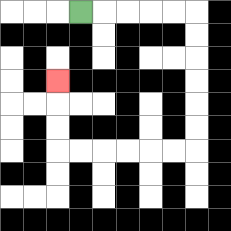{'start': '[3, 0]', 'end': '[2, 3]', 'path_directions': 'R,R,R,R,R,D,D,D,D,D,D,L,L,L,L,L,L,U,U,U', 'path_coordinates': '[[3, 0], [4, 0], [5, 0], [6, 0], [7, 0], [8, 0], [8, 1], [8, 2], [8, 3], [8, 4], [8, 5], [8, 6], [7, 6], [6, 6], [5, 6], [4, 6], [3, 6], [2, 6], [2, 5], [2, 4], [2, 3]]'}